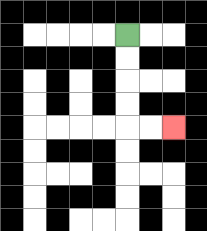{'start': '[5, 1]', 'end': '[7, 5]', 'path_directions': 'D,D,D,D,R,R', 'path_coordinates': '[[5, 1], [5, 2], [5, 3], [5, 4], [5, 5], [6, 5], [7, 5]]'}